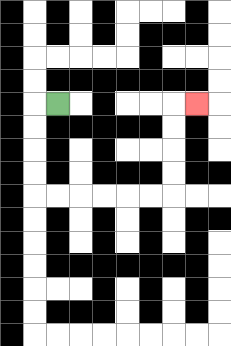{'start': '[2, 4]', 'end': '[8, 4]', 'path_directions': 'L,D,D,D,D,R,R,R,R,R,R,U,U,U,U,R', 'path_coordinates': '[[2, 4], [1, 4], [1, 5], [1, 6], [1, 7], [1, 8], [2, 8], [3, 8], [4, 8], [5, 8], [6, 8], [7, 8], [7, 7], [7, 6], [7, 5], [7, 4], [8, 4]]'}